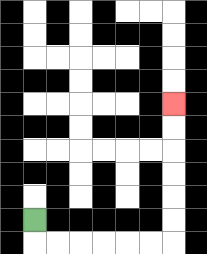{'start': '[1, 9]', 'end': '[7, 4]', 'path_directions': 'D,R,R,R,R,R,R,U,U,U,U,U,U', 'path_coordinates': '[[1, 9], [1, 10], [2, 10], [3, 10], [4, 10], [5, 10], [6, 10], [7, 10], [7, 9], [7, 8], [7, 7], [7, 6], [7, 5], [7, 4]]'}